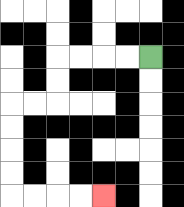{'start': '[6, 2]', 'end': '[4, 8]', 'path_directions': 'L,L,L,L,D,D,L,L,D,D,D,D,R,R,R,R', 'path_coordinates': '[[6, 2], [5, 2], [4, 2], [3, 2], [2, 2], [2, 3], [2, 4], [1, 4], [0, 4], [0, 5], [0, 6], [0, 7], [0, 8], [1, 8], [2, 8], [3, 8], [4, 8]]'}